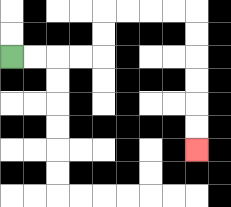{'start': '[0, 2]', 'end': '[8, 6]', 'path_directions': 'R,R,R,R,U,U,R,R,R,R,D,D,D,D,D,D', 'path_coordinates': '[[0, 2], [1, 2], [2, 2], [3, 2], [4, 2], [4, 1], [4, 0], [5, 0], [6, 0], [7, 0], [8, 0], [8, 1], [8, 2], [8, 3], [8, 4], [8, 5], [8, 6]]'}